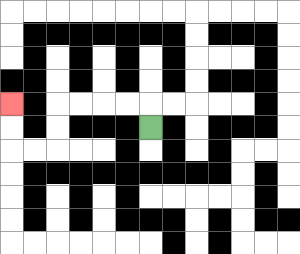{'start': '[6, 5]', 'end': '[0, 4]', 'path_directions': 'U,L,L,L,L,D,D,L,L,U,U', 'path_coordinates': '[[6, 5], [6, 4], [5, 4], [4, 4], [3, 4], [2, 4], [2, 5], [2, 6], [1, 6], [0, 6], [0, 5], [0, 4]]'}